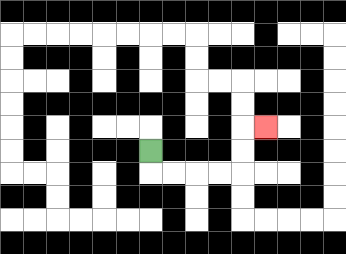{'start': '[6, 6]', 'end': '[11, 5]', 'path_directions': 'D,R,R,R,R,U,U,R', 'path_coordinates': '[[6, 6], [6, 7], [7, 7], [8, 7], [9, 7], [10, 7], [10, 6], [10, 5], [11, 5]]'}